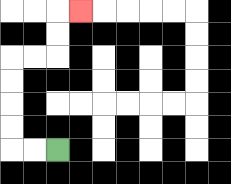{'start': '[2, 6]', 'end': '[3, 0]', 'path_directions': 'L,L,U,U,U,U,R,R,U,U,R', 'path_coordinates': '[[2, 6], [1, 6], [0, 6], [0, 5], [0, 4], [0, 3], [0, 2], [1, 2], [2, 2], [2, 1], [2, 0], [3, 0]]'}